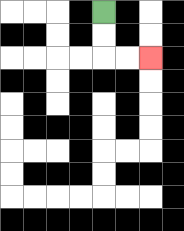{'start': '[4, 0]', 'end': '[6, 2]', 'path_directions': 'D,D,R,R', 'path_coordinates': '[[4, 0], [4, 1], [4, 2], [5, 2], [6, 2]]'}